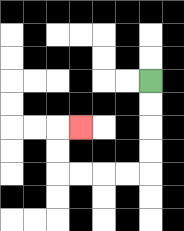{'start': '[6, 3]', 'end': '[3, 5]', 'path_directions': 'D,D,D,D,L,L,L,L,U,U,R', 'path_coordinates': '[[6, 3], [6, 4], [6, 5], [6, 6], [6, 7], [5, 7], [4, 7], [3, 7], [2, 7], [2, 6], [2, 5], [3, 5]]'}